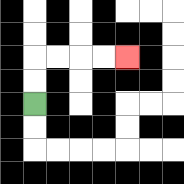{'start': '[1, 4]', 'end': '[5, 2]', 'path_directions': 'U,U,R,R,R,R', 'path_coordinates': '[[1, 4], [1, 3], [1, 2], [2, 2], [3, 2], [4, 2], [5, 2]]'}